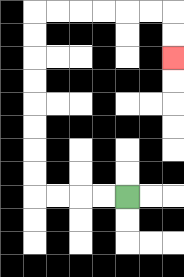{'start': '[5, 8]', 'end': '[7, 2]', 'path_directions': 'L,L,L,L,U,U,U,U,U,U,U,U,R,R,R,R,R,R,D,D', 'path_coordinates': '[[5, 8], [4, 8], [3, 8], [2, 8], [1, 8], [1, 7], [1, 6], [1, 5], [1, 4], [1, 3], [1, 2], [1, 1], [1, 0], [2, 0], [3, 0], [4, 0], [5, 0], [6, 0], [7, 0], [7, 1], [7, 2]]'}